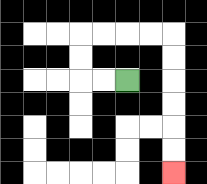{'start': '[5, 3]', 'end': '[7, 7]', 'path_directions': 'L,L,U,U,R,R,R,R,D,D,D,D,D,D', 'path_coordinates': '[[5, 3], [4, 3], [3, 3], [3, 2], [3, 1], [4, 1], [5, 1], [6, 1], [7, 1], [7, 2], [7, 3], [7, 4], [7, 5], [7, 6], [7, 7]]'}